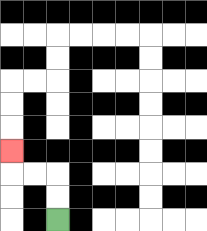{'start': '[2, 9]', 'end': '[0, 6]', 'path_directions': 'U,U,L,L,U', 'path_coordinates': '[[2, 9], [2, 8], [2, 7], [1, 7], [0, 7], [0, 6]]'}